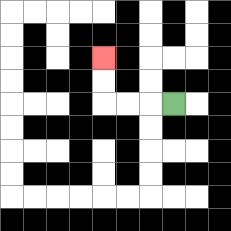{'start': '[7, 4]', 'end': '[4, 2]', 'path_directions': 'L,L,L,U,U', 'path_coordinates': '[[7, 4], [6, 4], [5, 4], [4, 4], [4, 3], [4, 2]]'}